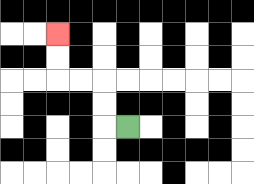{'start': '[5, 5]', 'end': '[2, 1]', 'path_directions': 'L,U,U,L,L,U,U', 'path_coordinates': '[[5, 5], [4, 5], [4, 4], [4, 3], [3, 3], [2, 3], [2, 2], [2, 1]]'}